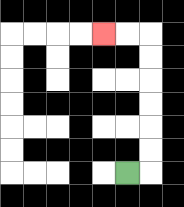{'start': '[5, 7]', 'end': '[4, 1]', 'path_directions': 'R,U,U,U,U,U,U,L,L', 'path_coordinates': '[[5, 7], [6, 7], [6, 6], [6, 5], [6, 4], [6, 3], [6, 2], [6, 1], [5, 1], [4, 1]]'}